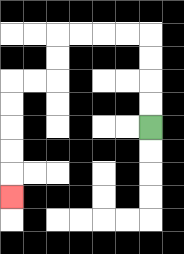{'start': '[6, 5]', 'end': '[0, 8]', 'path_directions': 'U,U,U,U,L,L,L,L,D,D,L,L,D,D,D,D,D', 'path_coordinates': '[[6, 5], [6, 4], [6, 3], [6, 2], [6, 1], [5, 1], [4, 1], [3, 1], [2, 1], [2, 2], [2, 3], [1, 3], [0, 3], [0, 4], [0, 5], [0, 6], [0, 7], [0, 8]]'}